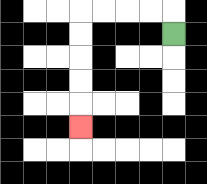{'start': '[7, 1]', 'end': '[3, 5]', 'path_directions': 'U,L,L,L,L,D,D,D,D,D', 'path_coordinates': '[[7, 1], [7, 0], [6, 0], [5, 0], [4, 0], [3, 0], [3, 1], [3, 2], [3, 3], [3, 4], [3, 5]]'}